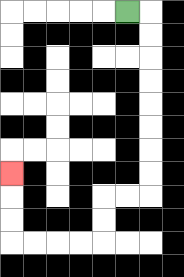{'start': '[5, 0]', 'end': '[0, 7]', 'path_directions': 'R,D,D,D,D,D,D,D,D,L,L,D,D,L,L,L,L,U,U,U', 'path_coordinates': '[[5, 0], [6, 0], [6, 1], [6, 2], [6, 3], [6, 4], [6, 5], [6, 6], [6, 7], [6, 8], [5, 8], [4, 8], [4, 9], [4, 10], [3, 10], [2, 10], [1, 10], [0, 10], [0, 9], [0, 8], [0, 7]]'}